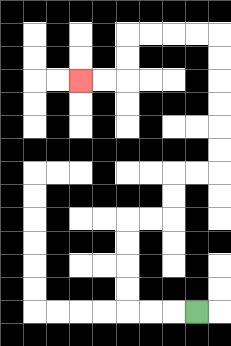{'start': '[8, 13]', 'end': '[3, 3]', 'path_directions': 'L,L,L,U,U,U,U,R,R,U,U,R,R,U,U,U,U,U,U,L,L,L,L,D,D,L,L', 'path_coordinates': '[[8, 13], [7, 13], [6, 13], [5, 13], [5, 12], [5, 11], [5, 10], [5, 9], [6, 9], [7, 9], [7, 8], [7, 7], [8, 7], [9, 7], [9, 6], [9, 5], [9, 4], [9, 3], [9, 2], [9, 1], [8, 1], [7, 1], [6, 1], [5, 1], [5, 2], [5, 3], [4, 3], [3, 3]]'}